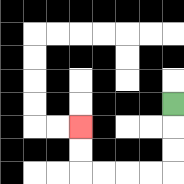{'start': '[7, 4]', 'end': '[3, 5]', 'path_directions': 'D,D,D,L,L,L,L,U,U', 'path_coordinates': '[[7, 4], [7, 5], [7, 6], [7, 7], [6, 7], [5, 7], [4, 7], [3, 7], [3, 6], [3, 5]]'}